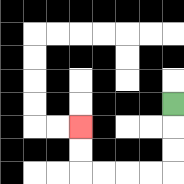{'start': '[7, 4]', 'end': '[3, 5]', 'path_directions': 'D,D,D,L,L,L,L,U,U', 'path_coordinates': '[[7, 4], [7, 5], [7, 6], [7, 7], [6, 7], [5, 7], [4, 7], [3, 7], [3, 6], [3, 5]]'}